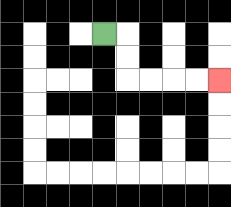{'start': '[4, 1]', 'end': '[9, 3]', 'path_directions': 'R,D,D,R,R,R,R', 'path_coordinates': '[[4, 1], [5, 1], [5, 2], [5, 3], [6, 3], [7, 3], [8, 3], [9, 3]]'}